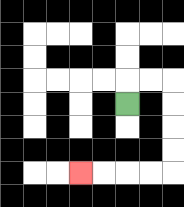{'start': '[5, 4]', 'end': '[3, 7]', 'path_directions': 'U,R,R,D,D,D,D,L,L,L,L', 'path_coordinates': '[[5, 4], [5, 3], [6, 3], [7, 3], [7, 4], [7, 5], [7, 6], [7, 7], [6, 7], [5, 7], [4, 7], [3, 7]]'}